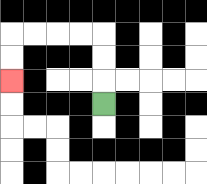{'start': '[4, 4]', 'end': '[0, 3]', 'path_directions': 'U,U,U,L,L,L,L,D,D', 'path_coordinates': '[[4, 4], [4, 3], [4, 2], [4, 1], [3, 1], [2, 1], [1, 1], [0, 1], [0, 2], [0, 3]]'}